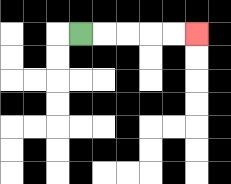{'start': '[3, 1]', 'end': '[8, 1]', 'path_directions': 'R,R,R,R,R', 'path_coordinates': '[[3, 1], [4, 1], [5, 1], [6, 1], [7, 1], [8, 1]]'}